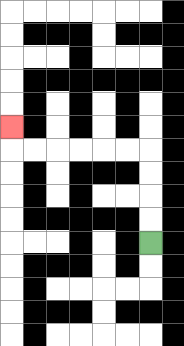{'start': '[6, 10]', 'end': '[0, 5]', 'path_directions': 'U,U,U,U,L,L,L,L,L,L,U', 'path_coordinates': '[[6, 10], [6, 9], [6, 8], [6, 7], [6, 6], [5, 6], [4, 6], [3, 6], [2, 6], [1, 6], [0, 6], [0, 5]]'}